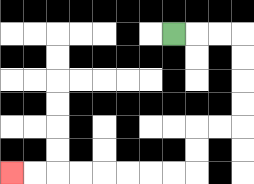{'start': '[7, 1]', 'end': '[0, 7]', 'path_directions': 'R,R,R,D,D,D,D,L,L,D,D,L,L,L,L,L,L,L,L', 'path_coordinates': '[[7, 1], [8, 1], [9, 1], [10, 1], [10, 2], [10, 3], [10, 4], [10, 5], [9, 5], [8, 5], [8, 6], [8, 7], [7, 7], [6, 7], [5, 7], [4, 7], [3, 7], [2, 7], [1, 7], [0, 7]]'}